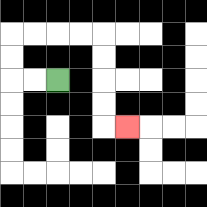{'start': '[2, 3]', 'end': '[5, 5]', 'path_directions': 'L,L,U,U,R,R,R,R,D,D,D,D,R', 'path_coordinates': '[[2, 3], [1, 3], [0, 3], [0, 2], [0, 1], [1, 1], [2, 1], [3, 1], [4, 1], [4, 2], [4, 3], [4, 4], [4, 5], [5, 5]]'}